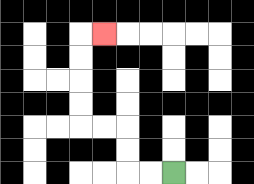{'start': '[7, 7]', 'end': '[4, 1]', 'path_directions': 'L,L,U,U,L,L,U,U,U,U,R', 'path_coordinates': '[[7, 7], [6, 7], [5, 7], [5, 6], [5, 5], [4, 5], [3, 5], [3, 4], [3, 3], [3, 2], [3, 1], [4, 1]]'}